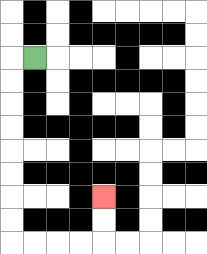{'start': '[1, 2]', 'end': '[4, 8]', 'path_directions': 'L,D,D,D,D,D,D,D,D,R,R,R,R,U,U', 'path_coordinates': '[[1, 2], [0, 2], [0, 3], [0, 4], [0, 5], [0, 6], [0, 7], [0, 8], [0, 9], [0, 10], [1, 10], [2, 10], [3, 10], [4, 10], [4, 9], [4, 8]]'}